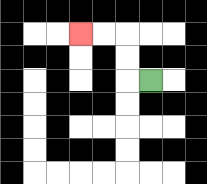{'start': '[6, 3]', 'end': '[3, 1]', 'path_directions': 'L,U,U,L,L', 'path_coordinates': '[[6, 3], [5, 3], [5, 2], [5, 1], [4, 1], [3, 1]]'}